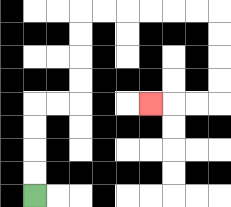{'start': '[1, 8]', 'end': '[6, 4]', 'path_directions': 'U,U,U,U,R,R,U,U,U,U,R,R,R,R,R,R,D,D,D,D,L,L,L', 'path_coordinates': '[[1, 8], [1, 7], [1, 6], [1, 5], [1, 4], [2, 4], [3, 4], [3, 3], [3, 2], [3, 1], [3, 0], [4, 0], [5, 0], [6, 0], [7, 0], [8, 0], [9, 0], [9, 1], [9, 2], [9, 3], [9, 4], [8, 4], [7, 4], [6, 4]]'}